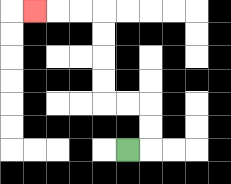{'start': '[5, 6]', 'end': '[1, 0]', 'path_directions': 'R,U,U,L,L,U,U,U,U,L,L,L', 'path_coordinates': '[[5, 6], [6, 6], [6, 5], [6, 4], [5, 4], [4, 4], [4, 3], [4, 2], [4, 1], [4, 0], [3, 0], [2, 0], [1, 0]]'}